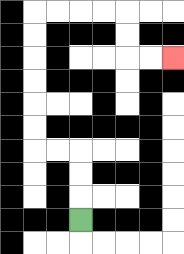{'start': '[3, 9]', 'end': '[7, 2]', 'path_directions': 'U,U,U,L,L,U,U,U,U,U,U,R,R,R,R,D,D,R,R', 'path_coordinates': '[[3, 9], [3, 8], [3, 7], [3, 6], [2, 6], [1, 6], [1, 5], [1, 4], [1, 3], [1, 2], [1, 1], [1, 0], [2, 0], [3, 0], [4, 0], [5, 0], [5, 1], [5, 2], [6, 2], [7, 2]]'}